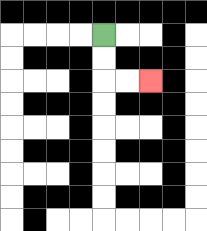{'start': '[4, 1]', 'end': '[6, 3]', 'path_directions': 'D,D,R,R', 'path_coordinates': '[[4, 1], [4, 2], [4, 3], [5, 3], [6, 3]]'}